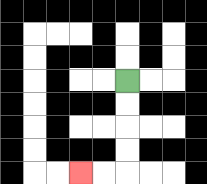{'start': '[5, 3]', 'end': '[3, 7]', 'path_directions': 'D,D,D,D,L,L', 'path_coordinates': '[[5, 3], [5, 4], [5, 5], [5, 6], [5, 7], [4, 7], [3, 7]]'}